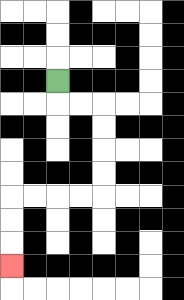{'start': '[2, 3]', 'end': '[0, 11]', 'path_directions': 'D,R,R,D,D,D,D,L,L,L,L,D,D,D', 'path_coordinates': '[[2, 3], [2, 4], [3, 4], [4, 4], [4, 5], [4, 6], [4, 7], [4, 8], [3, 8], [2, 8], [1, 8], [0, 8], [0, 9], [0, 10], [0, 11]]'}